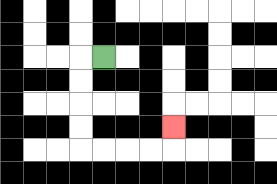{'start': '[4, 2]', 'end': '[7, 5]', 'path_directions': 'L,D,D,D,D,R,R,R,R,U', 'path_coordinates': '[[4, 2], [3, 2], [3, 3], [3, 4], [3, 5], [3, 6], [4, 6], [5, 6], [6, 6], [7, 6], [7, 5]]'}